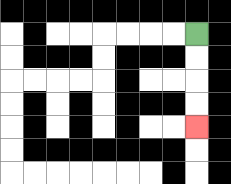{'start': '[8, 1]', 'end': '[8, 5]', 'path_directions': 'D,D,D,D', 'path_coordinates': '[[8, 1], [8, 2], [8, 3], [8, 4], [8, 5]]'}